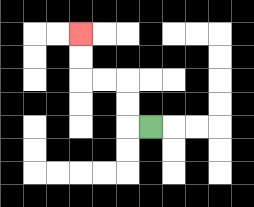{'start': '[6, 5]', 'end': '[3, 1]', 'path_directions': 'L,U,U,L,L,U,U', 'path_coordinates': '[[6, 5], [5, 5], [5, 4], [5, 3], [4, 3], [3, 3], [3, 2], [3, 1]]'}